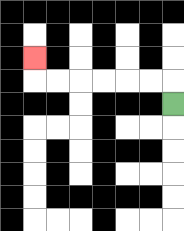{'start': '[7, 4]', 'end': '[1, 2]', 'path_directions': 'U,L,L,L,L,L,L,U', 'path_coordinates': '[[7, 4], [7, 3], [6, 3], [5, 3], [4, 3], [3, 3], [2, 3], [1, 3], [1, 2]]'}